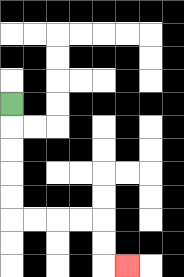{'start': '[0, 4]', 'end': '[5, 11]', 'path_directions': 'D,D,D,D,D,R,R,R,R,D,D,R', 'path_coordinates': '[[0, 4], [0, 5], [0, 6], [0, 7], [0, 8], [0, 9], [1, 9], [2, 9], [3, 9], [4, 9], [4, 10], [4, 11], [5, 11]]'}